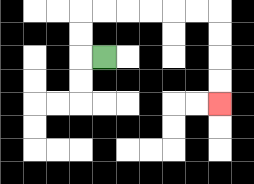{'start': '[4, 2]', 'end': '[9, 4]', 'path_directions': 'L,U,U,R,R,R,R,R,R,D,D,D,D', 'path_coordinates': '[[4, 2], [3, 2], [3, 1], [3, 0], [4, 0], [5, 0], [6, 0], [7, 0], [8, 0], [9, 0], [9, 1], [9, 2], [9, 3], [9, 4]]'}